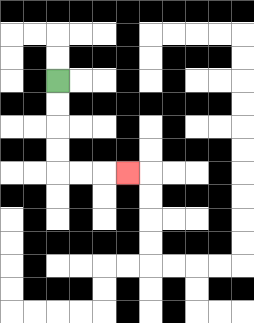{'start': '[2, 3]', 'end': '[5, 7]', 'path_directions': 'D,D,D,D,R,R,R', 'path_coordinates': '[[2, 3], [2, 4], [2, 5], [2, 6], [2, 7], [3, 7], [4, 7], [5, 7]]'}